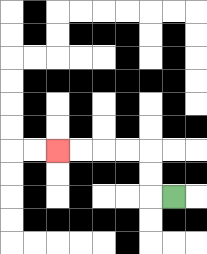{'start': '[7, 8]', 'end': '[2, 6]', 'path_directions': 'L,U,U,L,L,L,L', 'path_coordinates': '[[7, 8], [6, 8], [6, 7], [6, 6], [5, 6], [4, 6], [3, 6], [2, 6]]'}